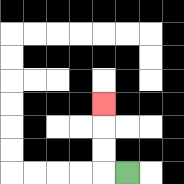{'start': '[5, 7]', 'end': '[4, 4]', 'path_directions': 'L,U,U,U', 'path_coordinates': '[[5, 7], [4, 7], [4, 6], [4, 5], [4, 4]]'}